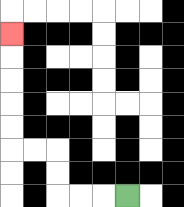{'start': '[5, 8]', 'end': '[0, 1]', 'path_directions': 'L,L,L,U,U,L,L,U,U,U,U,U', 'path_coordinates': '[[5, 8], [4, 8], [3, 8], [2, 8], [2, 7], [2, 6], [1, 6], [0, 6], [0, 5], [0, 4], [0, 3], [0, 2], [0, 1]]'}